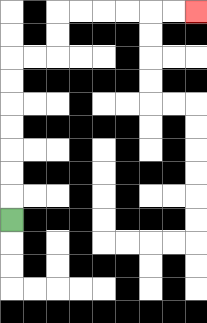{'start': '[0, 9]', 'end': '[8, 0]', 'path_directions': 'U,U,U,U,U,U,U,R,R,U,U,R,R,R,R,R,R', 'path_coordinates': '[[0, 9], [0, 8], [0, 7], [0, 6], [0, 5], [0, 4], [0, 3], [0, 2], [1, 2], [2, 2], [2, 1], [2, 0], [3, 0], [4, 0], [5, 0], [6, 0], [7, 0], [8, 0]]'}